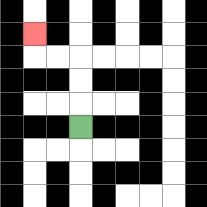{'start': '[3, 5]', 'end': '[1, 1]', 'path_directions': 'U,U,U,L,L,U', 'path_coordinates': '[[3, 5], [3, 4], [3, 3], [3, 2], [2, 2], [1, 2], [1, 1]]'}